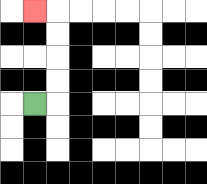{'start': '[1, 4]', 'end': '[1, 0]', 'path_directions': 'R,U,U,U,U,L', 'path_coordinates': '[[1, 4], [2, 4], [2, 3], [2, 2], [2, 1], [2, 0], [1, 0]]'}